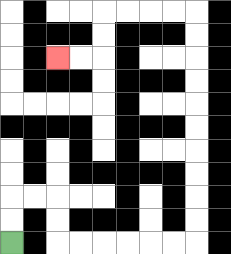{'start': '[0, 10]', 'end': '[2, 2]', 'path_directions': 'U,U,R,R,D,D,R,R,R,R,R,R,U,U,U,U,U,U,U,U,U,U,L,L,L,L,D,D,L,L', 'path_coordinates': '[[0, 10], [0, 9], [0, 8], [1, 8], [2, 8], [2, 9], [2, 10], [3, 10], [4, 10], [5, 10], [6, 10], [7, 10], [8, 10], [8, 9], [8, 8], [8, 7], [8, 6], [8, 5], [8, 4], [8, 3], [8, 2], [8, 1], [8, 0], [7, 0], [6, 0], [5, 0], [4, 0], [4, 1], [4, 2], [3, 2], [2, 2]]'}